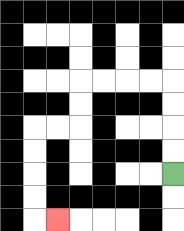{'start': '[7, 7]', 'end': '[2, 9]', 'path_directions': 'U,U,U,U,L,L,L,L,D,D,L,L,D,D,D,D,R', 'path_coordinates': '[[7, 7], [7, 6], [7, 5], [7, 4], [7, 3], [6, 3], [5, 3], [4, 3], [3, 3], [3, 4], [3, 5], [2, 5], [1, 5], [1, 6], [1, 7], [1, 8], [1, 9], [2, 9]]'}